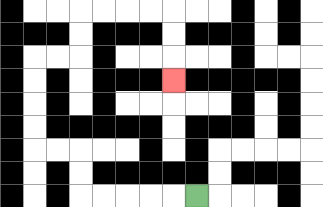{'start': '[8, 8]', 'end': '[7, 3]', 'path_directions': 'L,L,L,L,L,U,U,L,L,U,U,U,U,R,R,U,U,R,R,R,R,D,D,D', 'path_coordinates': '[[8, 8], [7, 8], [6, 8], [5, 8], [4, 8], [3, 8], [3, 7], [3, 6], [2, 6], [1, 6], [1, 5], [1, 4], [1, 3], [1, 2], [2, 2], [3, 2], [3, 1], [3, 0], [4, 0], [5, 0], [6, 0], [7, 0], [7, 1], [7, 2], [7, 3]]'}